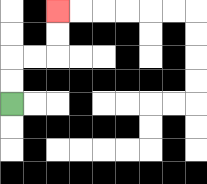{'start': '[0, 4]', 'end': '[2, 0]', 'path_directions': 'U,U,R,R,U,U', 'path_coordinates': '[[0, 4], [0, 3], [0, 2], [1, 2], [2, 2], [2, 1], [2, 0]]'}